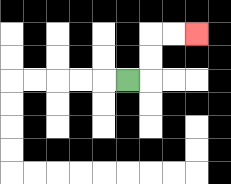{'start': '[5, 3]', 'end': '[8, 1]', 'path_directions': 'R,U,U,R,R', 'path_coordinates': '[[5, 3], [6, 3], [6, 2], [6, 1], [7, 1], [8, 1]]'}